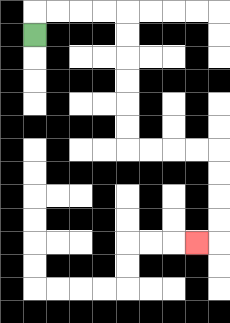{'start': '[1, 1]', 'end': '[8, 10]', 'path_directions': 'U,R,R,R,R,D,D,D,D,D,D,R,R,R,R,D,D,D,D,L', 'path_coordinates': '[[1, 1], [1, 0], [2, 0], [3, 0], [4, 0], [5, 0], [5, 1], [5, 2], [5, 3], [5, 4], [5, 5], [5, 6], [6, 6], [7, 6], [8, 6], [9, 6], [9, 7], [9, 8], [9, 9], [9, 10], [8, 10]]'}